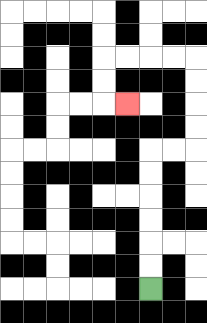{'start': '[6, 12]', 'end': '[5, 4]', 'path_directions': 'U,U,U,U,U,U,R,R,U,U,U,U,L,L,L,L,D,D,R', 'path_coordinates': '[[6, 12], [6, 11], [6, 10], [6, 9], [6, 8], [6, 7], [6, 6], [7, 6], [8, 6], [8, 5], [8, 4], [8, 3], [8, 2], [7, 2], [6, 2], [5, 2], [4, 2], [4, 3], [4, 4], [5, 4]]'}